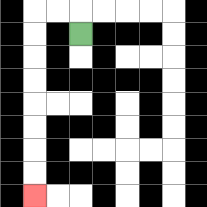{'start': '[3, 1]', 'end': '[1, 8]', 'path_directions': 'U,L,L,D,D,D,D,D,D,D,D', 'path_coordinates': '[[3, 1], [3, 0], [2, 0], [1, 0], [1, 1], [1, 2], [1, 3], [1, 4], [1, 5], [1, 6], [1, 7], [1, 8]]'}